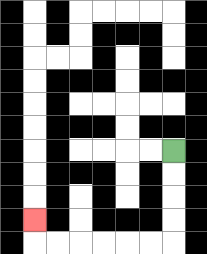{'start': '[7, 6]', 'end': '[1, 9]', 'path_directions': 'D,D,D,D,L,L,L,L,L,L,U', 'path_coordinates': '[[7, 6], [7, 7], [7, 8], [7, 9], [7, 10], [6, 10], [5, 10], [4, 10], [3, 10], [2, 10], [1, 10], [1, 9]]'}